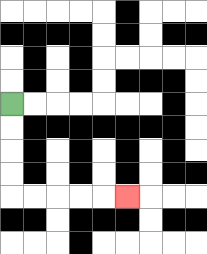{'start': '[0, 4]', 'end': '[5, 8]', 'path_directions': 'D,D,D,D,R,R,R,R,R', 'path_coordinates': '[[0, 4], [0, 5], [0, 6], [0, 7], [0, 8], [1, 8], [2, 8], [3, 8], [4, 8], [5, 8]]'}